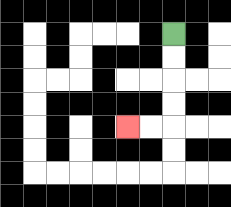{'start': '[7, 1]', 'end': '[5, 5]', 'path_directions': 'D,D,D,D,L,L', 'path_coordinates': '[[7, 1], [7, 2], [7, 3], [7, 4], [7, 5], [6, 5], [5, 5]]'}